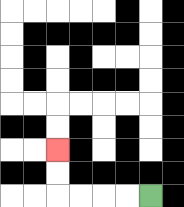{'start': '[6, 8]', 'end': '[2, 6]', 'path_directions': 'L,L,L,L,U,U', 'path_coordinates': '[[6, 8], [5, 8], [4, 8], [3, 8], [2, 8], [2, 7], [2, 6]]'}